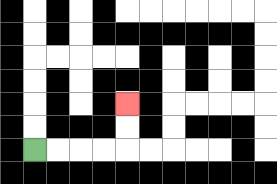{'start': '[1, 6]', 'end': '[5, 4]', 'path_directions': 'R,R,R,R,U,U', 'path_coordinates': '[[1, 6], [2, 6], [3, 6], [4, 6], [5, 6], [5, 5], [5, 4]]'}